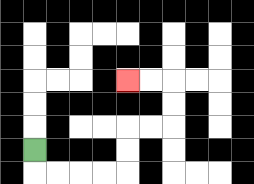{'start': '[1, 6]', 'end': '[5, 3]', 'path_directions': 'D,R,R,R,R,U,U,R,R,U,U,L,L', 'path_coordinates': '[[1, 6], [1, 7], [2, 7], [3, 7], [4, 7], [5, 7], [5, 6], [5, 5], [6, 5], [7, 5], [7, 4], [7, 3], [6, 3], [5, 3]]'}